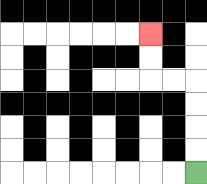{'start': '[8, 7]', 'end': '[6, 1]', 'path_directions': 'U,U,U,U,L,L,U,U', 'path_coordinates': '[[8, 7], [8, 6], [8, 5], [8, 4], [8, 3], [7, 3], [6, 3], [6, 2], [6, 1]]'}